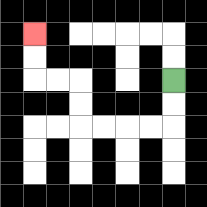{'start': '[7, 3]', 'end': '[1, 1]', 'path_directions': 'D,D,L,L,L,L,U,U,L,L,U,U', 'path_coordinates': '[[7, 3], [7, 4], [7, 5], [6, 5], [5, 5], [4, 5], [3, 5], [3, 4], [3, 3], [2, 3], [1, 3], [1, 2], [1, 1]]'}